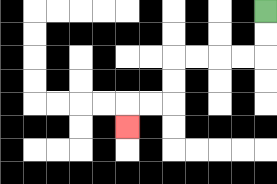{'start': '[11, 0]', 'end': '[5, 5]', 'path_directions': 'D,D,L,L,L,L,D,D,L,L,D', 'path_coordinates': '[[11, 0], [11, 1], [11, 2], [10, 2], [9, 2], [8, 2], [7, 2], [7, 3], [7, 4], [6, 4], [5, 4], [5, 5]]'}